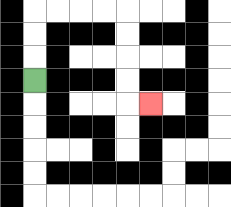{'start': '[1, 3]', 'end': '[6, 4]', 'path_directions': 'U,U,U,R,R,R,R,D,D,D,D,R', 'path_coordinates': '[[1, 3], [1, 2], [1, 1], [1, 0], [2, 0], [3, 0], [4, 0], [5, 0], [5, 1], [5, 2], [5, 3], [5, 4], [6, 4]]'}